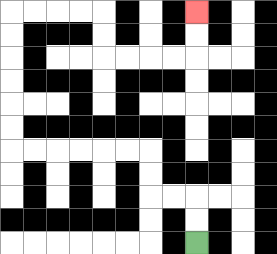{'start': '[8, 10]', 'end': '[8, 0]', 'path_directions': 'U,U,L,L,U,U,L,L,L,L,L,L,U,U,U,U,U,U,R,R,R,R,D,D,R,R,R,R,U,U', 'path_coordinates': '[[8, 10], [8, 9], [8, 8], [7, 8], [6, 8], [6, 7], [6, 6], [5, 6], [4, 6], [3, 6], [2, 6], [1, 6], [0, 6], [0, 5], [0, 4], [0, 3], [0, 2], [0, 1], [0, 0], [1, 0], [2, 0], [3, 0], [4, 0], [4, 1], [4, 2], [5, 2], [6, 2], [7, 2], [8, 2], [8, 1], [8, 0]]'}